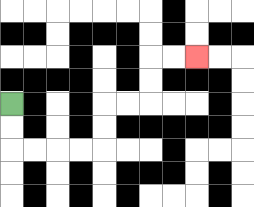{'start': '[0, 4]', 'end': '[8, 2]', 'path_directions': 'D,D,R,R,R,R,U,U,R,R,U,U,R,R', 'path_coordinates': '[[0, 4], [0, 5], [0, 6], [1, 6], [2, 6], [3, 6], [4, 6], [4, 5], [4, 4], [5, 4], [6, 4], [6, 3], [6, 2], [7, 2], [8, 2]]'}